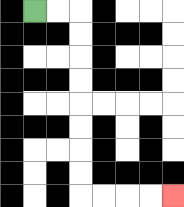{'start': '[1, 0]', 'end': '[7, 8]', 'path_directions': 'R,R,D,D,D,D,D,D,D,D,R,R,R,R', 'path_coordinates': '[[1, 0], [2, 0], [3, 0], [3, 1], [3, 2], [3, 3], [3, 4], [3, 5], [3, 6], [3, 7], [3, 8], [4, 8], [5, 8], [6, 8], [7, 8]]'}